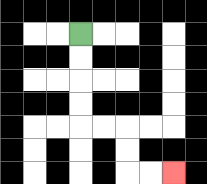{'start': '[3, 1]', 'end': '[7, 7]', 'path_directions': 'D,D,D,D,R,R,D,D,R,R', 'path_coordinates': '[[3, 1], [3, 2], [3, 3], [3, 4], [3, 5], [4, 5], [5, 5], [5, 6], [5, 7], [6, 7], [7, 7]]'}